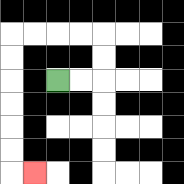{'start': '[2, 3]', 'end': '[1, 7]', 'path_directions': 'R,R,U,U,L,L,L,L,D,D,D,D,D,D,R', 'path_coordinates': '[[2, 3], [3, 3], [4, 3], [4, 2], [4, 1], [3, 1], [2, 1], [1, 1], [0, 1], [0, 2], [0, 3], [0, 4], [0, 5], [0, 6], [0, 7], [1, 7]]'}